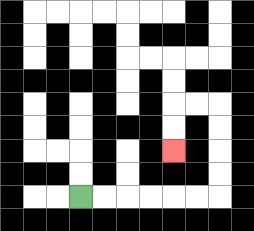{'start': '[3, 8]', 'end': '[7, 6]', 'path_directions': 'R,R,R,R,R,R,U,U,U,U,L,L,D,D', 'path_coordinates': '[[3, 8], [4, 8], [5, 8], [6, 8], [7, 8], [8, 8], [9, 8], [9, 7], [9, 6], [9, 5], [9, 4], [8, 4], [7, 4], [7, 5], [7, 6]]'}